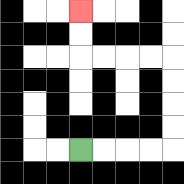{'start': '[3, 6]', 'end': '[3, 0]', 'path_directions': 'R,R,R,R,U,U,U,U,L,L,L,L,U,U', 'path_coordinates': '[[3, 6], [4, 6], [5, 6], [6, 6], [7, 6], [7, 5], [7, 4], [7, 3], [7, 2], [6, 2], [5, 2], [4, 2], [3, 2], [3, 1], [3, 0]]'}